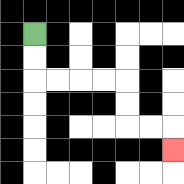{'start': '[1, 1]', 'end': '[7, 6]', 'path_directions': 'D,D,R,R,R,R,D,D,R,R,D', 'path_coordinates': '[[1, 1], [1, 2], [1, 3], [2, 3], [3, 3], [4, 3], [5, 3], [5, 4], [5, 5], [6, 5], [7, 5], [7, 6]]'}